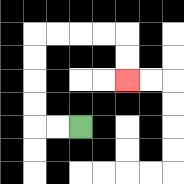{'start': '[3, 5]', 'end': '[5, 3]', 'path_directions': 'L,L,U,U,U,U,R,R,R,R,D,D', 'path_coordinates': '[[3, 5], [2, 5], [1, 5], [1, 4], [1, 3], [1, 2], [1, 1], [2, 1], [3, 1], [4, 1], [5, 1], [5, 2], [5, 3]]'}